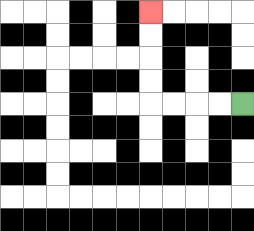{'start': '[10, 4]', 'end': '[6, 0]', 'path_directions': 'L,L,L,L,U,U,U,U', 'path_coordinates': '[[10, 4], [9, 4], [8, 4], [7, 4], [6, 4], [6, 3], [6, 2], [6, 1], [6, 0]]'}